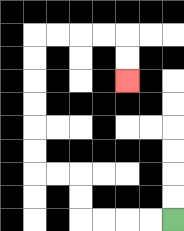{'start': '[7, 9]', 'end': '[5, 3]', 'path_directions': 'L,L,L,L,U,U,L,L,U,U,U,U,U,U,R,R,R,R,D,D', 'path_coordinates': '[[7, 9], [6, 9], [5, 9], [4, 9], [3, 9], [3, 8], [3, 7], [2, 7], [1, 7], [1, 6], [1, 5], [1, 4], [1, 3], [1, 2], [1, 1], [2, 1], [3, 1], [4, 1], [5, 1], [5, 2], [5, 3]]'}